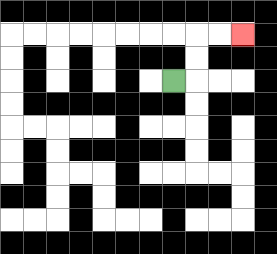{'start': '[7, 3]', 'end': '[10, 1]', 'path_directions': 'R,U,U,R,R', 'path_coordinates': '[[7, 3], [8, 3], [8, 2], [8, 1], [9, 1], [10, 1]]'}